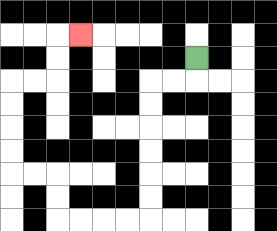{'start': '[8, 2]', 'end': '[3, 1]', 'path_directions': 'D,L,L,D,D,D,D,D,D,L,L,L,L,U,U,L,L,U,U,U,U,R,R,U,U,R', 'path_coordinates': '[[8, 2], [8, 3], [7, 3], [6, 3], [6, 4], [6, 5], [6, 6], [6, 7], [6, 8], [6, 9], [5, 9], [4, 9], [3, 9], [2, 9], [2, 8], [2, 7], [1, 7], [0, 7], [0, 6], [0, 5], [0, 4], [0, 3], [1, 3], [2, 3], [2, 2], [2, 1], [3, 1]]'}